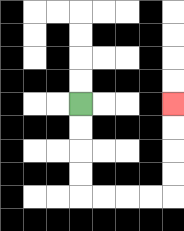{'start': '[3, 4]', 'end': '[7, 4]', 'path_directions': 'D,D,D,D,R,R,R,R,U,U,U,U', 'path_coordinates': '[[3, 4], [3, 5], [3, 6], [3, 7], [3, 8], [4, 8], [5, 8], [6, 8], [7, 8], [7, 7], [7, 6], [7, 5], [7, 4]]'}